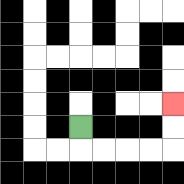{'start': '[3, 5]', 'end': '[7, 4]', 'path_directions': 'D,R,R,R,R,U,U', 'path_coordinates': '[[3, 5], [3, 6], [4, 6], [5, 6], [6, 6], [7, 6], [7, 5], [7, 4]]'}